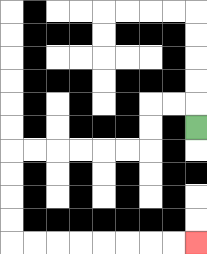{'start': '[8, 5]', 'end': '[8, 10]', 'path_directions': 'U,L,L,D,D,L,L,L,L,L,L,D,D,D,D,R,R,R,R,R,R,R,R', 'path_coordinates': '[[8, 5], [8, 4], [7, 4], [6, 4], [6, 5], [6, 6], [5, 6], [4, 6], [3, 6], [2, 6], [1, 6], [0, 6], [0, 7], [0, 8], [0, 9], [0, 10], [1, 10], [2, 10], [3, 10], [4, 10], [5, 10], [6, 10], [7, 10], [8, 10]]'}